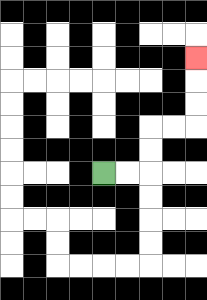{'start': '[4, 7]', 'end': '[8, 2]', 'path_directions': 'R,R,U,U,R,R,U,U,U', 'path_coordinates': '[[4, 7], [5, 7], [6, 7], [6, 6], [6, 5], [7, 5], [8, 5], [8, 4], [8, 3], [8, 2]]'}